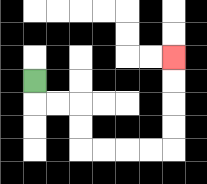{'start': '[1, 3]', 'end': '[7, 2]', 'path_directions': 'D,R,R,D,D,R,R,R,R,U,U,U,U', 'path_coordinates': '[[1, 3], [1, 4], [2, 4], [3, 4], [3, 5], [3, 6], [4, 6], [5, 6], [6, 6], [7, 6], [7, 5], [7, 4], [7, 3], [7, 2]]'}